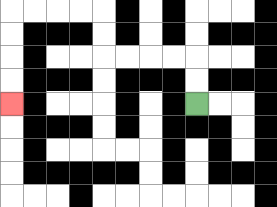{'start': '[8, 4]', 'end': '[0, 4]', 'path_directions': 'U,U,L,L,L,L,U,U,L,L,L,L,D,D,D,D', 'path_coordinates': '[[8, 4], [8, 3], [8, 2], [7, 2], [6, 2], [5, 2], [4, 2], [4, 1], [4, 0], [3, 0], [2, 0], [1, 0], [0, 0], [0, 1], [0, 2], [0, 3], [0, 4]]'}